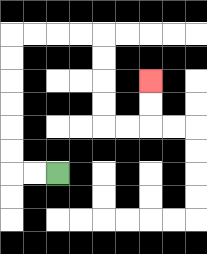{'start': '[2, 7]', 'end': '[6, 3]', 'path_directions': 'L,L,U,U,U,U,U,U,R,R,R,R,D,D,D,D,R,R,U,U', 'path_coordinates': '[[2, 7], [1, 7], [0, 7], [0, 6], [0, 5], [0, 4], [0, 3], [0, 2], [0, 1], [1, 1], [2, 1], [3, 1], [4, 1], [4, 2], [4, 3], [4, 4], [4, 5], [5, 5], [6, 5], [6, 4], [6, 3]]'}